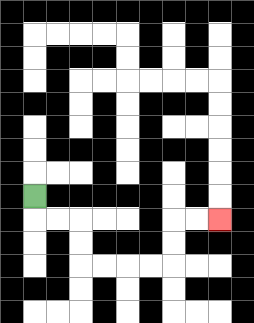{'start': '[1, 8]', 'end': '[9, 9]', 'path_directions': 'D,R,R,D,D,R,R,R,R,U,U,R,R', 'path_coordinates': '[[1, 8], [1, 9], [2, 9], [3, 9], [3, 10], [3, 11], [4, 11], [5, 11], [6, 11], [7, 11], [7, 10], [7, 9], [8, 9], [9, 9]]'}